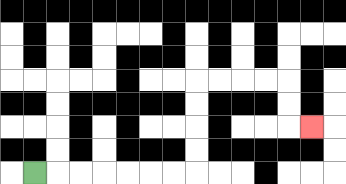{'start': '[1, 7]', 'end': '[13, 5]', 'path_directions': 'R,R,R,R,R,R,R,U,U,U,U,R,R,R,R,D,D,R', 'path_coordinates': '[[1, 7], [2, 7], [3, 7], [4, 7], [5, 7], [6, 7], [7, 7], [8, 7], [8, 6], [8, 5], [8, 4], [8, 3], [9, 3], [10, 3], [11, 3], [12, 3], [12, 4], [12, 5], [13, 5]]'}